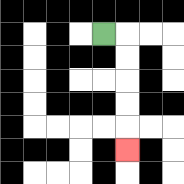{'start': '[4, 1]', 'end': '[5, 6]', 'path_directions': 'R,D,D,D,D,D', 'path_coordinates': '[[4, 1], [5, 1], [5, 2], [5, 3], [5, 4], [5, 5], [5, 6]]'}